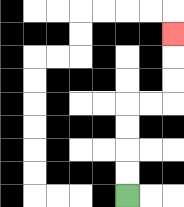{'start': '[5, 8]', 'end': '[7, 1]', 'path_directions': 'U,U,U,U,R,R,U,U,U', 'path_coordinates': '[[5, 8], [5, 7], [5, 6], [5, 5], [5, 4], [6, 4], [7, 4], [7, 3], [7, 2], [7, 1]]'}